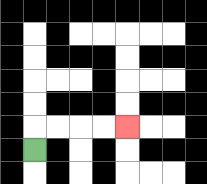{'start': '[1, 6]', 'end': '[5, 5]', 'path_directions': 'U,R,R,R,R', 'path_coordinates': '[[1, 6], [1, 5], [2, 5], [3, 5], [4, 5], [5, 5]]'}